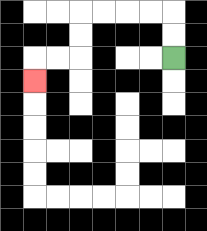{'start': '[7, 2]', 'end': '[1, 3]', 'path_directions': 'U,U,L,L,L,L,D,D,L,L,D', 'path_coordinates': '[[7, 2], [7, 1], [7, 0], [6, 0], [5, 0], [4, 0], [3, 0], [3, 1], [3, 2], [2, 2], [1, 2], [1, 3]]'}